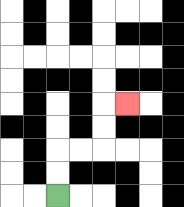{'start': '[2, 8]', 'end': '[5, 4]', 'path_directions': 'U,U,R,R,U,U,R', 'path_coordinates': '[[2, 8], [2, 7], [2, 6], [3, 6], [4, 6], [4, 5], [4, 4], [5, 4]]'}